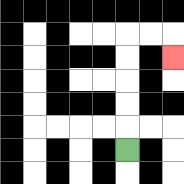{'start': '[5, 6]', 'end': '[7, 2]', 'path_directions': 'U,U,U,U,U,R,R,D', 'path_coordinates': '[[5, 6], [5, 5], [5, 4], [5, 3], [5, 2], [5, 1], [6, 1], [7, 1], [7, 2]]'}